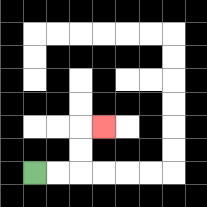{'start': '[1, 7]', 'end': '[4, 5]', 'path_directions': 'R,R,U,U,R', 'path_coordinates': '[[1, 7], [2, 7], [3, 7], [3, 6], [3, 5], [4, 5]]'}